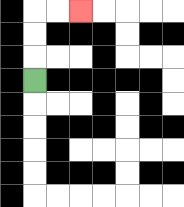{'start': '[1, 3]', 'end': '[3, 0]', 'path_directions': 'U,U,U,R,R', 'path_coordinates': '[[1, 3], [1, 2], [1, 1], [1, 0], [2, 0], [3, 0]]'}